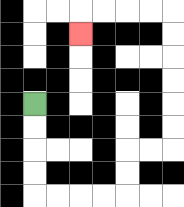{'start': '[1, 4]', 'end': '[3, 1]', 'path_directions': 'D,D,D,D,R,R,R,R,U,U,R,R,U,U,U,U,U,U,L,L,L,L,D', 'path_coordinates': '[[1, 4], [1, 5], [1, 6], [1, 7], [1, 8], [2, 8], [3, 8], [4, 8], [5, 8], [5, 7], [5, 6], [6, 6], [7, 6], [7, 5], [7, 4], [7, 3], [7, 2], [7, 1], [7, 0], [6, 0], [5, 0], [4, 0], [3, 0], [3, 1]]'}